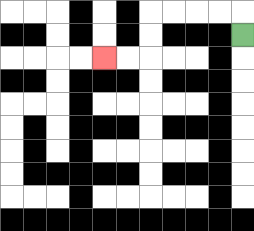{'start': '[10, 1]', 'end': '[4, 2]', 'path_directions': 'U,L,L,L,L,D,D,L,L', 'path_coordinates': '[[10, 1], [10, 0], [9, 0], [8, 0], [7, 0], [6, 0], [6, 1], [6, 2], [5, 2], [4, 2]]'}